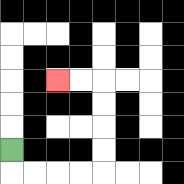{'start': '[0, 6]', 'end': '[2, 3]', 'path_directions': 'D,R,R,R,R,U,U,U,U,L,L', 'path_coordinates': '[[0, 6], [0, 7], [1, 7], [2, 7], [3, 7], [4, 7], [4, 6], [4, 5], [4, 4], [4, 3], [3, 3], [2, 3]]'}